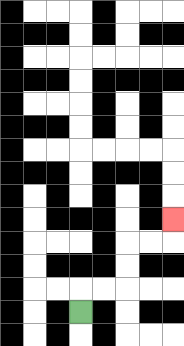{'start': '[3, 13]', 'end': '[7, 9]', 'path_directions': 'U,R,R,U,U,R,R,U', 'path_coordinates': '[[3, 13], [3, 12], [4, 12], [5, 12], [5, 11], [5, 10], [6, 10], [7, 10], [7, 9]]'}